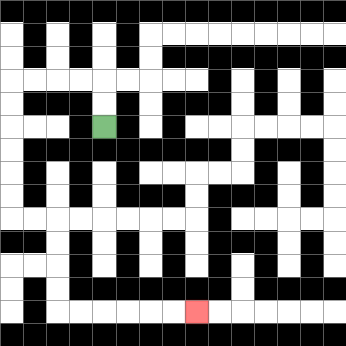{'start': '[4, 5]', 'end': '[8, 13]', 'path_directions': 'U,U,L,L,L,L,D,D,D,D,D,D,R,R,D,D,D,D,R,R,R,R,R,R', 'path_coordinates': '[[4, 5], [4, 4], [4, 3], [3, 3], [2, 3], [1, 3], [0, 3], [0, 4], [0, 5], [0, 6], [0, 7], [0, 8], [0, 9], [1, 9], [2, 9], [2, 10], [2, 11], [2, 12], [2, 13], [3, 13], [4, 13], [5, 13], [6, 13], [7, 13], [8, 13]]'}